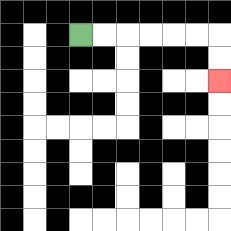{'start': '[3, 1]', 'end': '[9, 3]', 'path_directions': 'R,R,R,R,R,R,D,D', 'path_coordinates': '[[3, 1], [4, 1], [5, 1], [6, 1], [7, 1], [8, 1], [9, 1], [9, 2], [9, 3]]'}